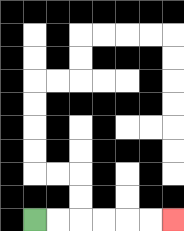{'start': '[1, 9]', 'end': '[7, 9]', 'path_directions': 'R,R,R,R,R,R', 'path_coordinates': '[[1, 9], [2, 9], [3, 9], [4, 9], [5, 9], [6, 9], [7, 9]]'}